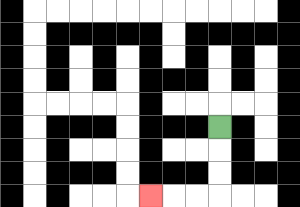{'start': '[9, 5]', 'end': '[6, 8]', 'path_directions': 'D,D,D,L,L,L', 'path_coordinates': '[[9, 5], [9, 6], [9, 7], [9, 8], [8, 8], [7, 8], [6, 8]]'}